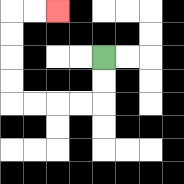{'start': '[4, 2]', 'end': '[2, 0]', 'path_directions': 'D,D,L,L,L,L,U,U,U,U,R,R', 'path_coordinates': '[[4, 2], [4, 3], [4, 4], [3, 4], [2, 4], [1, 4], [0, 4], [0, 3], [0, 2], [0, 1], [0, 0], [1, 0], [2, 0]]'}